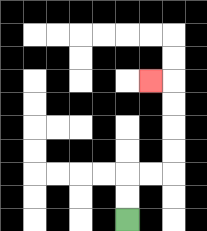{'start': '[5, 9]', 'end': '[6, 3]', 'path_directions': 'U,U,R,R,U,U,U,U,L', 'path_coordinates': '[[5, 9], [5, 8], [5, 7], [6, 7], [7, 7], [7, 6], [7, 5], [7, 4], [7, 3], [6, 3]]'}